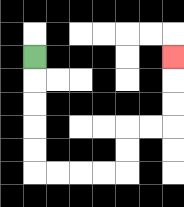{'start': '[1, 2]', 'end': '[7, 2]', 'path_directions': 'D,D,D,D,D,R,R,R,R,U,U,R,R,U,U,U', 'path_coordinates': '[[1, 2], [1, 3], [1, 4], [1, 5], [1, 6], [1, 7], [2, 7], [3, 7], [4, 7], [5, 7], [5, 6], [5, 5], [6, 5], [7, 5], [7, 4], [7, 3], [7, 2]]'}